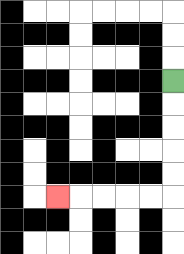{'start': '[7, 3]', 'end': '[2, 8]', 'path_directions': 'D,D,D,D,D,L,L,L,L,L', 'path_coordinates': '[[7, 3], [7, 4], [7, 5], [7, 6], [7, 7], [7, 8], [6, 8], [5, 8], [4, 8], [3, 8], [2, 8]]'}